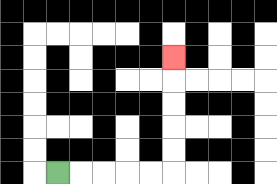{'start': '[2, 7]', 'end': '[7, 2]', 'path_directions': 'R,R,R,R,R,U,U,U,U,U', 'path_coordinates': '[[2, 7], [3, 7], [4, 7], [5, 7], [6, 7], [7, 7], [7, 6], [7, 5], [7, 4], [7, 3], [7, 2]]'}